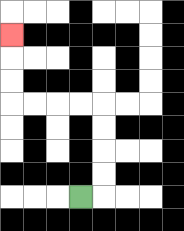{'start': '[3, 8]', 'end': '[0, 1]', 'path_directions': 'R,U,U,U,U,L,L,L,L,U,U,U', 'path_coordinates': '[[3, 8], [4, 8], [4, 7], [4, 6], [4, 5], [4, 4], [3, 4], [2, 4], [1, 4], [0, 4], [0, 3], [0, 2], [0, 1]]'}